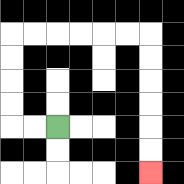{'start': '[2, 5]', 'end': '[6, 7]', 'path_directions': 'L,L,U,U,U,U,R,R,R,R,R,R,D,D,D,D,D,D', 'path_coordinates': '[[2, 5], [1, 5], [0, 5], [0, 4], [0, 3], [0, 2], [0, 1], [1, 1], [2, 1], [3, 1], [4, 1], [5, 1], [6, 1], [6, 2], [6, 3], [6, 4], [6, 5], [6, 6], [6, 7]]'}